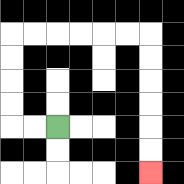{'start': '[2, 5]', 'end': '[6, 7]', 'path_directions': 'L,L,U,U,U,U,R,R,R,R,R,R,D,D,D,D,D,D', 'path_coordinates': '[[2, 5], [1, 5], [0, 5], [0, 4], [0, 3], [0, 2], [0, 1], [1, 1], [2, 1], [3, 1], [4, 1], [5, 1], [6, 1], [6, 2], [6, 3], [6, 4], [6, 5], [6, 6], [6, 7]]'}